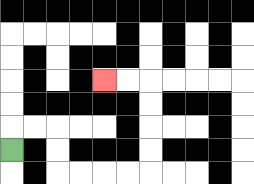{'start': '[0, 6]', 'end': '[4, 3]', 'path_directions': 'U,R,R,D,D,R,R,R,R,U,U,U,U,L,L', 'path_coordinates': '[[0, 6], [0, 5], [1, 5], [2, 5], [2, 6], [2, 7], [3, 7], [4, 7], [5, 7], [6, 7], [6, 6], [6, 5], [6, 4], [6, 3], [5, 3], [4, 3]]'}